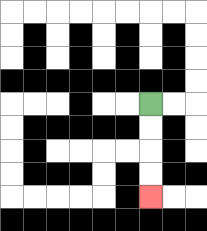{'start': '[6, 4]', 'end': '[6, 8]', 'path_directions': 'D,D,D,D', 'path_coordinates': '[[6, 4], [6, 5], [6, 6], [6, 7], [6, 8]]'}